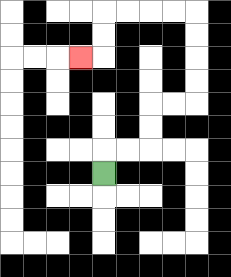{'start': '[4, 7]', 'end': '[3, 2]', 'path_directions': 'U,R,R,U,U,R,R,U,U,U,U,L,L,L,L,D,D,L', 'path_coordinates': '[[4, 7], [4, 6], [5, 6], [6, 6], [6, 5], [6, 4], [7, 4], [8, 4], [8, 3], [8, 2], [8, 1], [8, 0], [7, 0], [6, 0], [5, 0], [4, 0], [4, 1], [4, 2], [3, 2]]'}